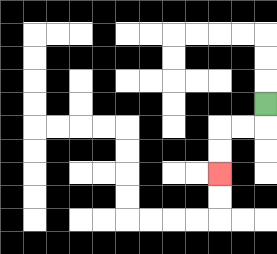{'start': '[11, 4]', 'end': '[9, 7]', 'path_directions': 'D,L,L,D,D', 'path_coordinates': '[[11, 4], [11, 5], [10, 5], [9, 5], [9, 6], [9, 7]]'}